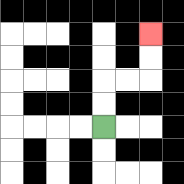{'start': '[4, 5]', 'end': '[6, 1]', 'path_directions': 'U,U,R,R,U,U', 'path_coordinates': '[[4, 5], [4, 4], [4, 3], [5, 3], [6, 3], [6, 2], [6, 1]]'}